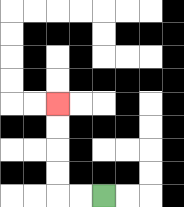{'start': '[4, 8]', 'end': '[2, 4]', 'path_directions': 'L,L,U,U,U,U', 'path_coordinates': '[[4, 8], [3, 8], [2, 8], [2, 7], [2, 6], [2, 5], [2, 4]]'}